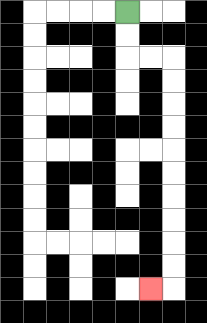{'start': '[5, 0]', 'end': '[6, 12]', 'path_directions': 'D,D,R,R,D,D,D,D,D,D,D,D,D,D,L', 'path_coordinates': '[[5, 0], [5, 1], [5, 2], [6, 2], [7, 2], [7, 3], [7, 4], [7, 5], [7, 6], [7, 7], [7, 8], [7, 9], [7, 10], [7, 11], [7, 12], [6, 12]]'}